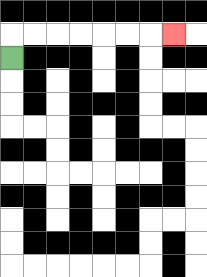{'start': '[0, 2]', 'end': '[7, 1]', 'path_directions': 'U,R,R,R,R,R,R,R', 'path_coordinates': '[[0, 2], [0, 1], [1, 1], [2, 1], [3, 1], [4, 1], [5, 1], [6, 1], [7, 1]]'}